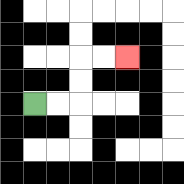{'start': '[1, 4]', 'end': '[5, 2]', 'path_directions': 'R,R,U,U,R,R', 'path_coordinates': '[[1, 4], [2, 4], [3, 4], [3, 3], [3, 2], [4, 2], [5, 2]]'}